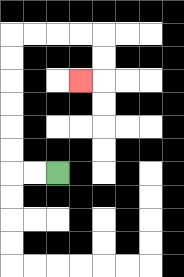{'start': '[2, 7]', 'end': '[3, 3]', 'path_directions': 'L,L,U,U,U,U,U,U,R,R,R,R,D,D,L', 'path_coordinates': '[[2, 7], [1, 7], [0, 7], [0, 6], [0, 5], [0, 4], [0, 3], [0, 2], [0, 1], [1, 1], [2, 1], [3, 1], [4, 1], [4, 2], [4, 3], [3, 3]]'}